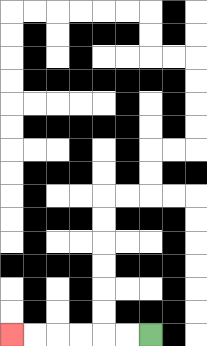{'start': '[6, 14]', 'end': '[0, 14]', 'path_directions': 'L,L,L,L,L,L', 'path_coordinates': '[[6, 14], [5, 14], [4, 14], [3, 14], [2, 14], [1, 14], [0, 14]]'}